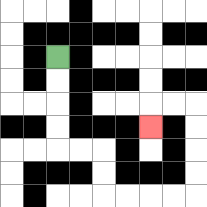{'start': '[2, 2]', 'end': '[6, 5]', 'path_directions': 'D,D,D,D,R,R,D,D,R,R,R,R,U,U,U,U,L,L,D', 'path_coordinates': '[[2, 2], [2, 3], [2, 4], [2, 5], [2, 6], [3, 6], [4, 6], [4, 7], [4, 8], [5, 8], [6, 8], [7, 8], [8, 8], [8, 7], [8, 6], [8, 5], [8, 4], [7, 4], [6, 4], [6, 5]]'}